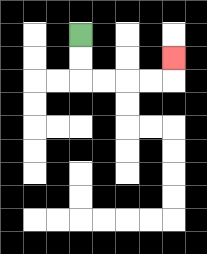{'start': '[3, 1]', 'end': '[7, 2]', 'path_directions': 'D,D,R,R,R,R,U', 'path_coordinates': '[[3, 1], [3, 2], [3, 3], [4, 3], [5, 3], [6, 3], [7, 3], [7, 2]]'}